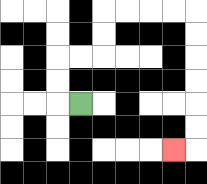{'start': '[3, 4]', 'end': '[7, 6]', 'path_directions': 'L,U,U,R,R,U,U,R,R,R,R,D,D,D,D,D,D,L', 'path_coordinates': '[[3, 4], [2, 4], [2, 3], [2, 2], [3, 2], [4, 2], [4, 1], [4, 0], [5, 0], [6, 0], [7, 0], [8, 0], [8, 1], [8, 2], [8, 3], [8, 4], [8, 5], [8, 6], [7, 6]]'}